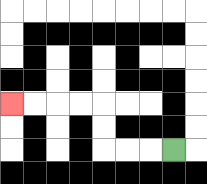{'start': '[7, 6]', 'end': '[0, 4]', 'path_directions': 'L,L,L,U,U,L,L,L,L', 'path_coordinates': '[[7, 6], [6, 6], [5, 6], [4, 6], [4, 5], [4, 4], [3, 4], [2, 4], [1, 4], [0, 4]]'}